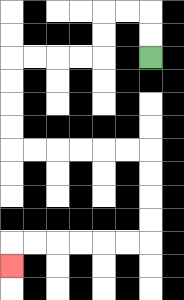{'start': '[6, 2]', 'end': '[0, 11]', 'path_directions': 'U,U,L,L,D,D,L,L,L,L,D,D,D,D,R,R,R,R,R,R,D,D,D,D,L,L,L,L,L,L,D', 'path_coordinates': '[[6, 2], [6, 1], [6, 0], [5, 0], [4, 0], [4, 1], [4, 2], [3, 2], [2, 2], [1, 2], [0, 2], [0, 3], [0, 4], [0, 5], [0, 6], [1, 6], [2, 6], [3, 6], [4, 6], [5, 6], [6, 6], [6, 7], [6, 8], [6, 9], [6, 10], [5, 10], [4, 10], [3, 10], [2, 10], [1, 10], [0, 10], [0, 11]]'}